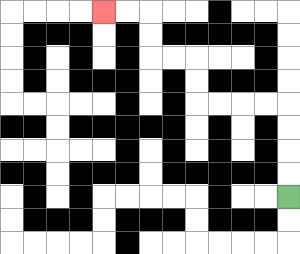{'start': '[12, 8]', 'end': '[4, 0]', 'path_directions': 'U,U,U,U,L,L,L,L,U,U,L,L,U,U,L,L', 'path_coordinates': '[[12, 8], [12, 7], [12, 6], [12, 5], [12, 4], [11, 4], [10, 4], [9, 4], [8, 4], [8, 3], [8, 2], [7, 2], [6, 2], [6, 1], [6, 0], [5, 0], [4, 0]]'}